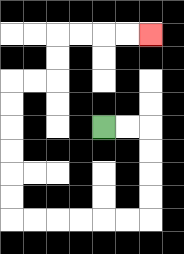{'start': '[4, 5]', 'end': '[6, 1]', 'path_directions': 'R,R,D,D,D,D,L,L,L,L,L,L,U,U,U,U,U,U,R,R,U,U,R,R,R,R', 'path_coordinates': '[[4, 5], [5, 5], [6, 5], [6, 6], [6, 7], [6, 8], [6, 9], [5, 9], [4, 9], [3, 9], [2, 9], [1, 9], [0, 9], [0, 8], [0, 7], [0, 6], [0, 5], [0, 4], [0, 3], [1, 3], [2, 3], [2, 2], [2, 1], [3, 1], [4, 1], [5, 1], [6, 1]]'}